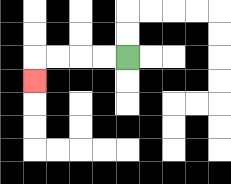{'start': '[5, 2]', 'end': '[1, 3]', 'path_directions': 'L,L,L,L,D', 'path_coordinates': '[[5, 2], [4, 2], [3, 2], [2, 2], [1, 2], [1, 3]]'}